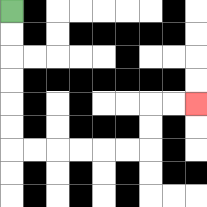{'start': '[0, 0]', 'end': '[8, 4]', 'path_directions': 'D,D,D,D,D,D,R,R,R,R,R,R,U,U,R,R', 'path_coordinates': '[[0, 0], [0, 1], [0, 2], [0, 3], [0, 4], [0, 5], [0, 6], [1, 6], [2, 6], [3, 6], [4, 6], [5, 6], [6, 6], [6, 5], [6, 4], [7, 4], [8, 4]]'}